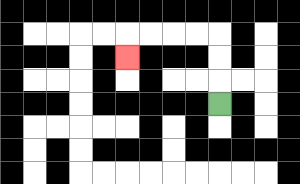{'start': '[9, 4]', 'end': '[5, 2]', 'path_directions': 'U,U,U,L,L,L,L,D', 'path_coordinates': '[[9, 4], [9, 3], [9, 2], [9, 1], [8, 1], [7, 1], [6, 1], [5, 1], [5, 2]]'}